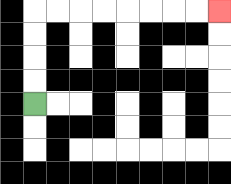{'start': '[1, 4]', 'end': '[9, 0]', 'path_directions': 'U,U,U,U,R,R,R,R,R,R,R,R', 'path_coordinates': '[[1, 4], [1, 3], [1, 2], [1, 1], [1, 0], [2, 0], [3, 0], [4, 0], [5, 0], [6, 0], [7, 0], [8, 0], [9, 0]]'}